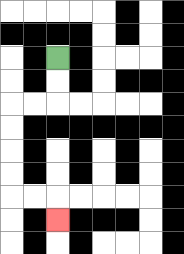{'start': '[2, 2]', 'end': '[2, 9]', 'path_directions': 'D,D,L,L,D,D,D,D,R,R,D', 'path_coordinates': '[[2, 2], [2, 3], [2, 4], [1, 4], [0, 4], [0, 5], [0, 6], [0, 7], [0, 8], [1, 8], [2, 8], [2, 9]]'}